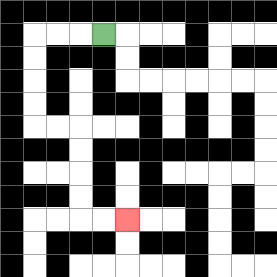{'start': '[4, 1]', 'end': '[5, 9]', 'path_directions': 'L,L,L,D,D,D,D,R,R,D,D,D,D,R,R', 'path_coordinates': '[[4, 1], [3, 1], [2, 1], [1, 1], [1, 2], [1, 3], [1, 4], [1, 5], [2, 5], [3, 5], [3, 6], [3, 7], [3, 8], [3, 9], [4, 9], [5, 9]]'}